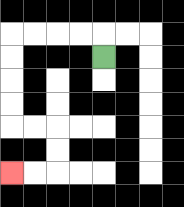{'start': '[4, 2]', 'end': '[0, 7]', 'path_directions': 'U,L,L,L,L,D,D,D,D,R,R,D,D,L,L', 'path_coordinates': '[[4, 2], [4, 1], [3, 1], [2, 1], [1, 1], [0, 1], [0, 2], [0, 3], [0, 4], [0, 5], [1, 5], [2, 5], [2, 6], [2, 7], [1, 7], [0, 7]]'}